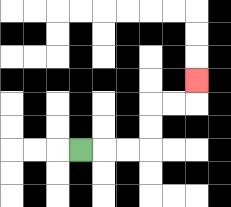{'start': '[3, 6]', 'end': '[8, 3]', 'path_directions': 'R,R,R,U,U,R,R,U', 'path_coordinates': '[[3, 6], [4, 6], [5, 6], [6, 6], [6, 5], [6, 4], [7, 4], [8, 4], [8, 3]]'}